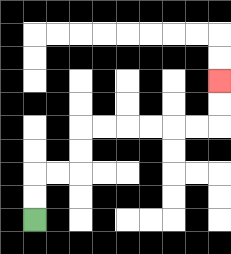{'start': '[1, 9]', 'end': '[9, 3]', 'path_directions': 'U,U,R,R,U,U,R,R,R,R,R,R,U,U', 'path_coordinates': '[[1, 9], [1, 8], [1, 7], [2, 7], [3, 7], [3, 6], [3, 5], [4, 5], [5, 5], [6, 5], [7, 5], [8, 5], [9, 5], [9, 4], [9, 3]]'}